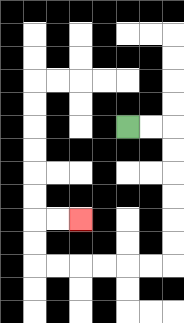{'start': '[5, 5]', 'end': '[3, 9]', 'path_directions': 'R,R,D,D,D,D,D,D,L,L,L,L,L,L,U,U,R,R', 'path_coordinates': '[[5, 5], [6, 5], [7, 5], [7, 6], [7, 7], [7, 8], [7, 9], [7, 10], [7, 11], [6, 11], [5, 11], [4, 11], [3, 11], [2, 11], [1, 11], [1, 10], [1, 9], [2, 9], [3, 9]]'}